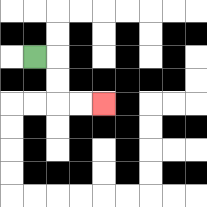{'start': '[1, 2]', 'end': '[4, 4]', 'path_directions': 'R,D,D,R,R', 'path_coordinates': '[[1, 2], [2, 2], [2, 3], [2, 4], [3, 4], [4, 4]]'}